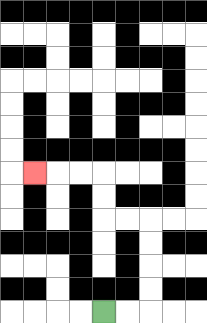{'start': '[4, 13]', 'end': '[1, 7]', 'path_directions': 'R,R,U,U,U,U,L,L,U,U,L,L,L', 'path_coordinates': '[[4, 13], [5, 13], [6, 13], [6, 12], [6, 11], [6, 10], [6, 9], [5, 9], [4, 9], [4, 8], [4, 7], [3, 7], [2, 7], [1, 7]]'}